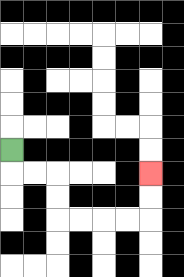{'start': '[0, 6]', 'end': '[6, 7]', 'path_directions': 'D,R,R,D,D,R,R,R,R,U,U', 'path_coordinates': '[[0, 6], [0, 7], [1, 7], [2, 7], [2, 8], [2, 9], [3, 9], [4, 9], [5, 9], [6, 9], [6, 8], [6, 7]]'}